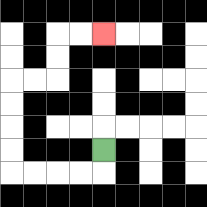{'start': '[4, 6]', 'end': '[4, 1]', 'path_directions': 'D,L,L,L,L,U,U,U,U,R,R,U,U,R,R', 'path_coordinates': '[[4, 6], [4, 7], [3, 7], [2, 7], [1, 7], [0, 7], [0, 6], [0, 5], [0, 4], [0, 3], [1, 3], [2, 3], [2, 2], [2, 1], [3, 1], [4, 1]]'}